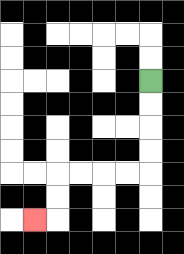{'start': '[6, 3]', 'end': '[1, 9]', 'path_directions': 'D,D,D,D,L,L,L,L,D,D,L', 'path_coordinates': '[[6, 3], [6, 4], [6, 5], [6, 6], [6, 7], [5, 7], [4, 7], [3, 7], [2, 7], [2, 8], [2, 9], [1, 9]]'}